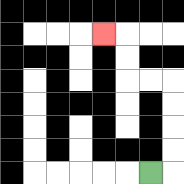{'start': '[6, 7]', 'end': '[4, 1]', 'path_directions': 'R,U,U,U,U,L,L,U,U,L', 'path_coordinates': '[[6, 7], [7, 7], [7, 6], [7, 5], [7, 4], [7, 3], [6, 3], [5, 3], [5, 2], [5, 1], [4, 1]]'}